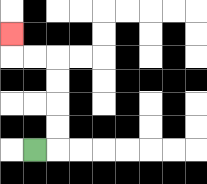{'start': '[1, 6]', 'end': '[0, 1]', 'path_directions': 'R,U,U,U,U,L,L,U', 'path_coordinates': '[[1, 6], [2, 6], [2, 5], [2, 4], [2, 3], [2, 2], [1, 2], [0, 2], [0, 1]]'}